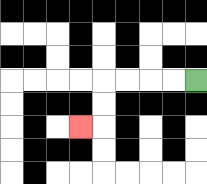{'start': '[8, 3]', 'end': '[3, 5]', 'path_directions': 'L,L,L,L,D,D,L', 'path_coordinates': '[[8, 3], [7, 3], [6, 3], [5, 3], [4, 3], [4, 4], [4, 5], [3, 5]]'}